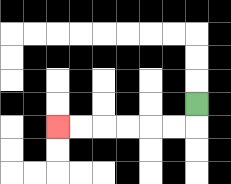{'start': '[8, 4]', 'end': '[2, 5]', 'path_directions': 'D,L,L,L,L,L,L', 'path_coordinates': '[[8, 4], [8, 5], [7, 5], [6, 5], [5, 5], [4, 5], [3, 5], [2, 5]]'}